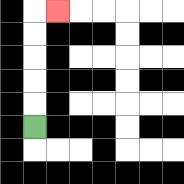{'start': '[1, 5]', 'end': '[2, 0]', 'path_directions': 'U,U,U,U,U,R', 'path_coordinates': '[[1, 5], [1, 4], [1, 3], [1, 2], [1, 1], [1, 0], [2, 0]]'}